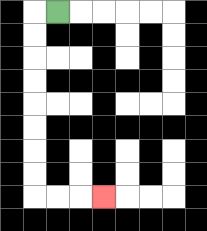{'start': '[2, 0]', 'end': '[4, 8]', 'path_directions': 'L,D,D,D,D,D,D,D,D,R,R,R', 'path_coordinates': '[[2, 0], [1, 0], [1, 1], [1, 2], [1, 3], [1, 4], [1, 5], [1, 6], [1, 7], [1, 8], [2, 8], [3, 8], [4, 8]]'}